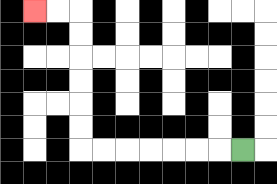{'start': '[10, 6]', 'end': '[1, 0]', 'path_directions': 'L,L,L,L,L,L,L,U,U,U,U,U,U,L,L', 'path_coordinates': '[[10, 6], [9, 6], [8, 6], [7, 6], [6, 6], [5, 6], [4, 6], [3, 6], [3, 5], [3, 4], [3, 3], [3, 2], [3, 1], [3, 0], [2, 0], [1, 0]]'}